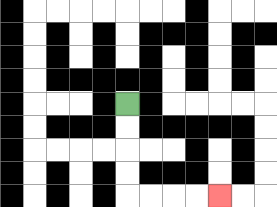{'start': '[5, 4]', 'end': '[9, 8]', 'path_directions': 'D,D,D,D,R,R,R,R', 'path_coordinates': '[[5, 4], [5, 5], [5, 6], [5, 7], [5, 8], [6, 8], [7, 8], [8, 8], [9, 8]]'}